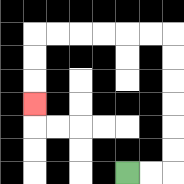{'start': '[5, 7]', 'end': '[1, 4]', 'path_directions': 'R,R,U,U,U,U,U,U,L,L,L,L,L,L,D,D,D', 'path_coordinates': '[[5, 7], [6, 7], [7, 7], [7, 6], [7, 5], [7, 4], [7, 3], [7, 2], [7, 1], [6, 1], [5, 1], [4, 1], [3, 1], [2, 1], [1, 1], [1, 2], [1, 3], [1, 4]]'}